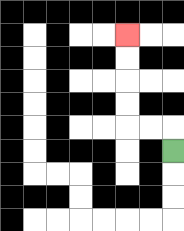{'start': '[7, 6]', 'end': '[5, 1]', 'path_directions': 'U,L,L,U,U,U,U', 'path_coordinates': '[[7, 6], [7, 5], [6, 5], [5, 5], [5, 4], [5, 3], [5, 2], [5, 1]]'}